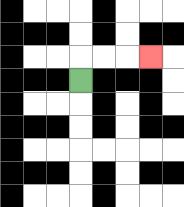{'start': '[3, 3]', 'end': '[6, 2]', 'path_directions': 'U,R,R,R', 'path_coordinates': '[[3, 3], [3, 2], [4, 2], [5, 2], [6, 2]]'}